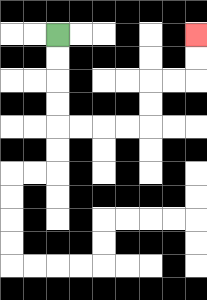{'start': '[2, 1]', 'end': '[8, 1]', 'path_directions': 'D,D,D,D,R,R,R,R,U,U,R,R,U,U', 'path_coordinates': '[[2, 1], [2, 2], [2, 3], [2, 4], [2, 5], [3, 5], [4, 5], [5, 5], [6, 5], [6, 4], [6, 3], [7, 3], [8, 3], [8, 2], [8, 1]]'}